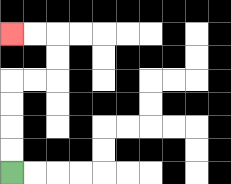{'start': '[0, 7]', 'end': '[0, 1]', 'path_directions': 'U,U,U,U,R,R,U,U,L,L', 'path_coordinates': '[[0, 7], [0, 6], [0, 5], [0, 4], [0, 3], [1, 3], [2, 3], [2, 2], [2, 1], [1, 1], [0, 1]]'}